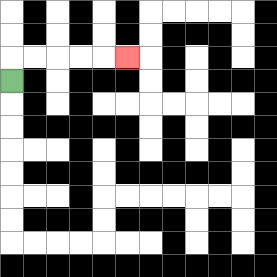{'start': '[0, 3]', 'end': '[5, 2]', 'path_directions': 'U,R,R,R,R,R', 'path_coordinates': '[[0, 3], [0, 2], [1, 2], [2, 2], [3, 2], [4, 2], [5, 2]]'}